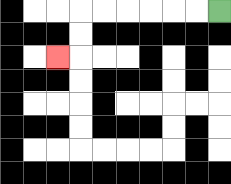{'start': '[9, 0]', 'end': '[2, 2]', 'path_directions': 'L,L,L,L,L,L,D,D,L', 'path_coordinates': '[[9, 0], [8, 0], [7, 0], [6, 0], [5, 0], [4, 0], [3, 0], [3, 1], [3, 2], [2, 2]]'}